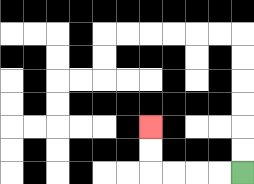{'start': '[10, 7]', 'end': '[6, 5]', 'path_directions': 'L,L,L,L,U,U', 'path_coordinates': '[[10, 7], [9, 7], [8, 7], [7, 7], [6, 7], [6, 6], [6, 5]]'}